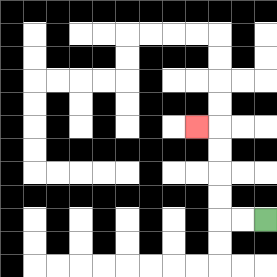{'start': '[11, 9]', 'end': '[8, 5]', 'path_directions': 'L,L,U,U,U,U,L', 'path_coordinates': '[[11, 9], [10, 9], [9, 9], [9, 8], [9, 7], [9, 6], [9, 5], [8, 5]]'}